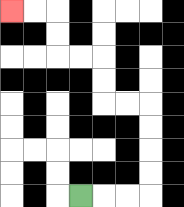{'start': '[3, 8]', 'end': '[0, 0]', 'path_directions': 'R,R,R,U,U,U,U,L,L,U,U,L,L,U,U,L,L', 'path_coordinates': '[[3, 8], [4, 8], [5, 8], [6, 8], [6, 7], [6, 6], [6, 5], [6, 4], [5, 4], [4, 4], [4, 3], [4, 2], [3, 2], [2, 2], [2, 1], [2, 0], [1, 0], [0, 0]]'}